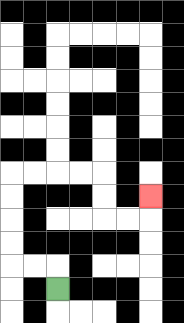{'start': '[2, 12]', 'end': '[6, 8]', 'path_directions': 'U,L,L,U,U,U,U,R,R,R,R,D,D,R,R,U', 'path_coordinates': '[[2, 12], [2, 11], [1, 11], [0, 11], [0, 10], [0, 9], [0, 8], [0, 7], [1, 7], [2, 7], [3, 7], [4, 7], [4, 8], [4, 9], [5, 9], [6, 9], [6, 8]]'}